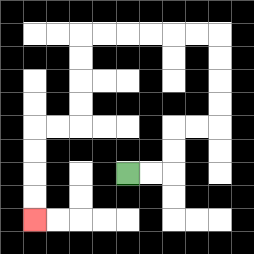{'start': '[5, 7]', 'end': '[1, 9]', 'path_directions': 'R,R,U,U,R,R,U,U,U,U,L,L,L,L,L,L,D,D,D,D,L,L,D,D,D,D', 'path_coordinates': '[[5, 7], [6, 7], [7, 7], [7, 6], [7, 5], [8, 5], [9, 5], [9, 4], [9, 3], [9, 2], [9, 1], [8, 1], [7, 1], [6, 1], [5, 1], [4, 1], [3, 1], [3, 2], [3, 3], [3, 4], [3, 5], [2, 5], [1, 5], [1, 6], [1, 7], [1, 8], [1, 9]]'}